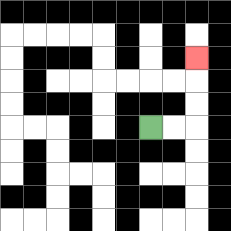{'start': '[6, 5]', 'end': '[8, 2]', 'path_directions': 'R,R,U,U,U', 'path_coordinates': '[[6, 5], [7, 5], [8, 5], [8, 4], [8, 3], [8, 2]]'}